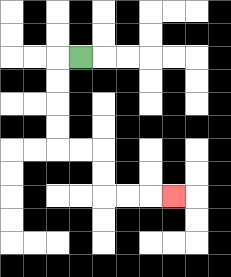{'start': '[3, 2]', 'end': '[7, 8]', 'path_directions': 'L,D,D,D,D,R,R,D,D,R,R,R', 'path_coordinates': '[[3, 2], [2, 2], [2, 3], [2, 4], [2, 5], [2, 6], [3, 6], [4, 6], [4, 7], [4, 8], [5, 8], [6, 8], [7, 8]]'}